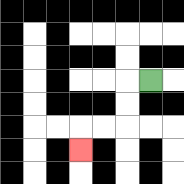{'start': '[6, 3]', 'end': '[3, 6]', 'path_directions': 'L,D,D,L,L,D', 'path_coordinates': '[[6, 3], [5, 3], [5, 4], [5, 5], [4, 5], [3, 5], [3, 6]]'}